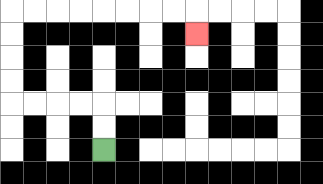{'start': '[4, 6]', 'end': '[8, 1]', 'path_directions': 'U,U,L,L,L,L,U,U,U,U,R,R,R,R,R,R,R,R,D', 'path_coordinates': '[[4, 6], [4, 5], [4, 4], [3, 4], [2, 4], [1, 4], [0, 4], [0, 3], [0, 2], [0, 1], [0, 0], [1, 0], [2, 0], [3, 0], [4, 0], [5, 0], [6, 0], [7, 0], [8, 0], [8, 1]]'}